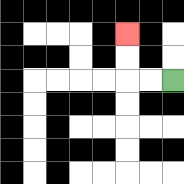{'start': '[7, 3]', 'end': '[5, 1]', 'path_directions': 'L,L,U,U', 'path_coordinates': '[[7, 3], [6, 3], [5, 3], [5, 2], [5, 1]]'}